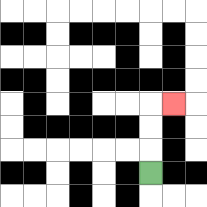{'start': '[6, 7]', 'end': '[7, 4]', 'path_directions': 'U,U,U,R', 'path_coordinates': '[[6, 7], [6, 6], [6, 5], [6, 4], [7, 4]]'}